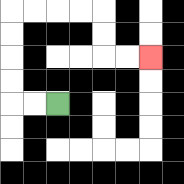{'start': '[2, 4]', 'end': '[6, 2]', 'path_directions': 'L,L,U,U,U,U,R,R,R,R,D,D,R,R', 'path_coordinates': '[[2, 4], [1, 4], [0, 4], [0, 3], [0, 2], [0, 1], [0, 0], [1, 0], [2, 0], [3, 0], [4, 0], [4, 1], [4, 2], [5, 2], [6, 2]]'}